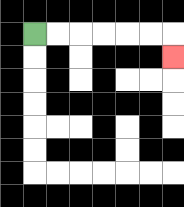{'start': '[1, 1]', 'end': '[7, 2]', 'path_directions': 'R,R,R,R,R,R,D', 'path_coordinates': '[[1, 1], [2, 1], [3, 1], [4, 1], [5, 1], [6, 1], [7, 1], [7, 2]]'}